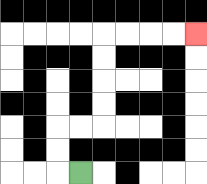{'start': '[3, 7]', 'end': '[8, 1]', 'path_directions': 'L,U,U,R,R,U,U,U,U,R,R,R,R', 'path_coordinates': '[[3, 7], [2, 7], [2, 6], [2, 5], [3, 5], [4, 5], [4, 4], [4, 3], [4, 2], [4, 1], [5, 1], [6, 1], [7, 1], [8, 1]]'}